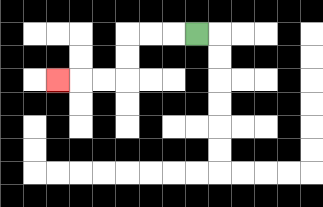{'start': '[8, 1]', 'end': '[2, 3]', 'path_directions': 'L,L,L,D,D,L,L,L', 'path_coordinates': '[[8, 1], [7, 1], [6, 1], [5, 1], [5, 2], [5, 3], [4, 3], [3, 3], [2, 3]]'}